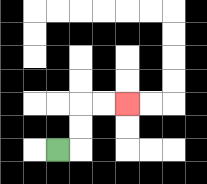{'start': '[2, 6]', 'end': '[5, 4]', 'path_directions': 'R,U,U,R,R', 'path_coordinates': '[[2, 6], [3, 6], [3, 5], [3, 4], [4, 4], [5, 4]]'}